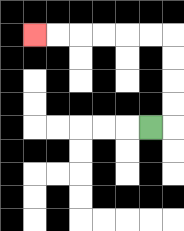{'start': '[6, 5]', 'end': '[1, 1]', 'path_directions': 'R,U,U,U,U,L,L,L,L,L,L', 'path_coordinates': '[[6, 5], [7, 5], [7, 4], [7, 3], [7, 2], [7, 1], [6, 1], [5, 1], [4, 1], [3, 1], [2, 1], [1, 1]]'}